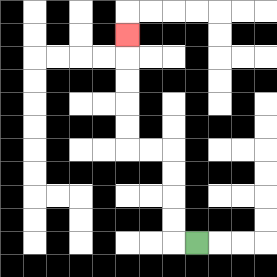{'start': '[8, 10]', 'end': '[5, 1]', 'path_directions': 'L,U,U,U,U,L,L,U,U,U,U,U', 'path_coordinates': '[[8, 10], [7, 10], [7, 9], [7, 8], [7, 7], [7, 6], [6, 6], [5, 6], [5, 5], [5, 4], [5, 3], [5, 2], [5, 1]]'}